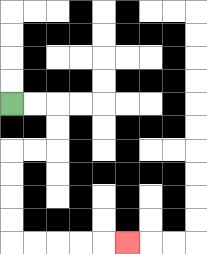{'start': '[0, 4]', 'end': '[5, 10]', 'path_directions': 'R,R,D,D,L,L,D,D,D,D,R,R,R,R,R', 'path_coordinates': '[[0, 4], [1, 4], [2, 4], [2, 5], [2, 6], [1, 6], [0, 6], [0, 7], [0, 8], [0, 9], [0, 10], [1, 10], [2, 10], [3, 10], [4, 10], [5, 10]]'}